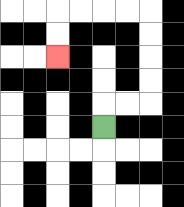{'start': '[4, 5]', 'end': '[2, 2]', 'path_directions': 'U,R,R,U,U,U,U,L,L,L,L,D,D', 'path_coordinates': '[[4, 5], [4, 4], [5, 4], [6, 4], [6, 3], [6, 2], [6, 1], [6, 0], [5, 0], [4, 0], [3, 0], [2, 0], [2, 1], [2, 2]]'}